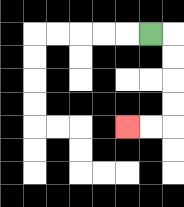{'start': '[6, 1]', 'end': '[5, 5]', 'path_directions': 'R,D,D,D,D,L,L', 'path_coordinates': '[[6, 1], [7, 1], [7, 2], [7, 3], [7, 4], [7, 5], [6, 5], [5, 5]]'}